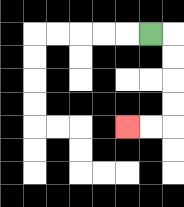{'start': '[6, 1]', 'end': '[5, 5]', 'path_directions': 'R,D,D,D,D,L,L', 'path_coordinates': '[[6, 1], [7, 1], [7, 2], [7, 3], [7, 4], [7, 5], [6, 5], [5, 5]]'}